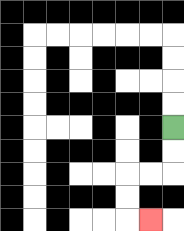{'start': '[7, 5]', 'end': '[6, 9]', 'path_directions': 'D,D,L,L,D,D,R', 'path_coordinates': '[[7, 5], [7, 6], [7, 7], [6, 7], [5, 7], [5, 8], [5, 9], [6, 9]]'}